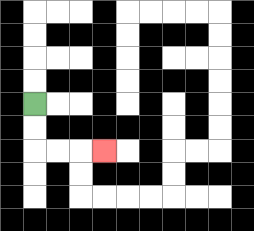{'start': '[1, 4]', 'end': '[4, 6]', 'path_directions': 'D,D,R,R,R', 'path_coordinates': '[[1, 4], [1, 5], [1, 6], [2, 6], [3, 6], [4, 6]]'}